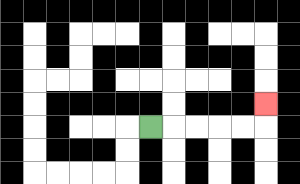{'start': '[6, 5]', 'end': '[11, 4]', 'path_directions': 'R,R,R,R,R,U', 'path_coordinates': '[[6, 5], [7, 5], [8, 5], [9, 5], [10, 5], [11, 5], [11, 4]]'}